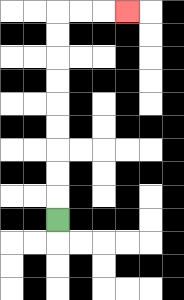{'start': '[2, 9]', 'end': '[5, 0]', 'path_directions': 'U,U,U,U,U,U,U,U,U,R,R,R', 'path_coordinates': '[[2, 9], [2, 8], [2, 7], [2, 6], [2, 5], [2, 4], [2, 3], [2, 2], [2, 1], [2, 0], [3, 0], [4, 0], [5, 0]]'}